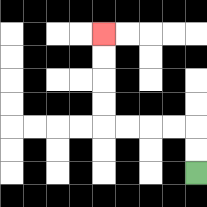{'start': '[8, 7]', 'end': '[4, 1]', 'path_directions': 'U,U,L,L,L,L,U,U,U,U', 'path_coordinates': '[[8, 7], [8, 6], [8, 5], [7, 5], [6, 5], [5, 5], [4, 5], [4, 4], [4, 3], [4, 2], [4, 1]]'}